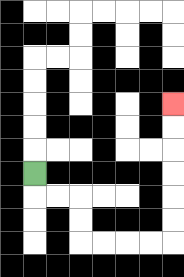{'start': '[1, 7]', 'end': '[7, 4]', 'path_directions': 'D,R,R,D,D,R,R,R,R,U,U,U,U,U,U', 'path_coordinates': '[[1, 7], [1, 8], [2, 8], [3, 8], [3, 9], [3, 10], [4, 10], [5, 10], [6, 10], [7, 10], [7, 9], [7, 8], [7, 7], [7, 6], [7, 5], [7, 4]]'}